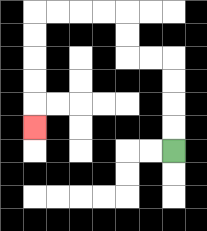{'start': '[7, 6]', 'end': '[1, 5]', 'path_directions': 'U,U,U,U,L,L,U,U,L,L,L,L,D,D,D,D,D', 'path_coordinates': '[[7, 6], [7, 5], [7, 4], [7, 3], [7, 2], [6, 2], [5, 2], [5, 1], [5, 0], [4, 0], [3, 0], [2, 0], [1, 0], [1, 1], [1, 2], [1, 3], [1, 4], [1, 5]]'}